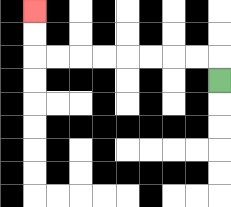{'start': '[9, 3]', 'end': '[1, 0]', 'path_directions': 'U,L,L,L,L,L,L,L,L,U,U', 'path_coordinates': '[[9, 3], [9, 2], [8, 2], [7, 2], [6, 2], [5, 2], [4, 2], [3, 2], [2, 2], [1, 2], [1, 1], [1, 0]]'}